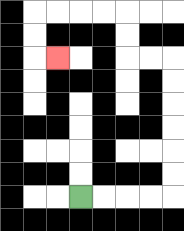{'start': '[3, 8]', 'end': '[2, 2]', 'path_directions': 'R,R,R,R,U,U,U,U,U,U,L,L,U,U,L,L,L,L,D,D,R', 'path_coordinates': '[[3, 8], [4, 8], [5, 8], [6, 8], [7, 8], [7, 7], [7, 6], [7, 5], [7, 4], [7, 3], [7, 2], [6, 2], [5, 2], [5, 1], [5, 0], [4, 0], [3, 0], [2, 0], [1, 0], [1, 1], [1, 2], [2, 2]]'}